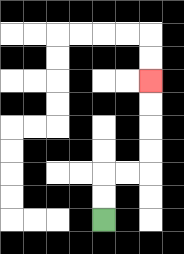{'start': '[4, 9]', 'end': '[6, 3]', 'path_directions': 'U,U,R,R,U,U,U,U', 'path_coordinates': '[[4, 9], [4, 8], [4, 7], [5, 7], [6, 7], [6, 6], [6, 5], [6, 4], [6, 3]]'}